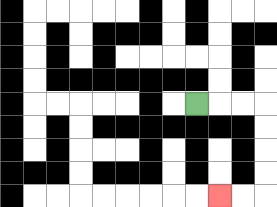{'start': '[8, 4]', 'end': '[9, 8]', 'path_directions': 'R,R,R,D,D,D,D,L,L', 'path_coordinates': '[[8, 4], [9, 4], [10, 4], [11, 4], [11, 5], [11, 6], [11, 7], [11, 8], [10, 8], [9, 8]]'}